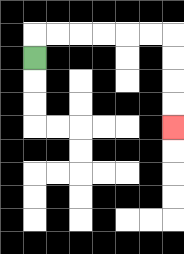{'start': '[1, 2]', 'end': '[7, 5]', 'path_directions': 'U,R,R,R,R,R,R,D,D,D,D', 'path_coordinates': '[[1, 2], [1, 1], [2, 1], [3, 1], [4, 1], [5, 1], [6, 1], [7, 1], [7, 2], [7, 3], [7, 4], [7, 5]]'}